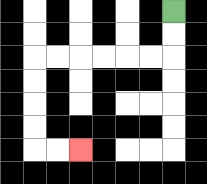{'start': '[7, 0]', 'end': '[3, 6]', 'path_directions': 'D,D,L,L,L,L,L,L,D,D,D,D,R,R', 'path_coordinates': '[[7, 0], [7, 1], [7, 2], [6, 2], [5, 2], [4, 2], [3, 2], [2, 2], [1, 2], [1, 3], [1, 4], [1, 5], [1, 6], [2, 6], [3, 6]]'}